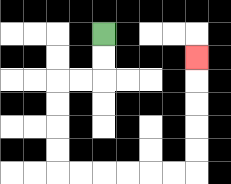{'start': '[4, 1]', 'end': '[8, 2]', 'path_directions': 'D,D,L,L,D,D,D,D,R,R,R,R,R,R,U,U,U,U,U', 'path_coordinates': '[[4, 1], [4, 2], [4, 3], [3, 3], [2, 3], [2, 4], [2, 5], [2, 6], [2, 7], [3, 7], [4, 7], [5, 7], [6, 7], [7, 7], [8, 7], [8, 6], [8, 5], [8, 4], [8, 3], [8, 2]]'}